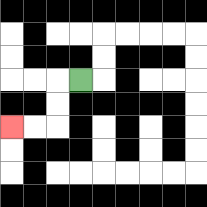{'start': '[3, 3]', 'end': '[0, 5]', 'path_directions': 'L,D,D,L,L', 'path_coordinates': '[[3, 3], [2, 3], [2, 4], [2, 5], [1, 5], [0, 5]]'}